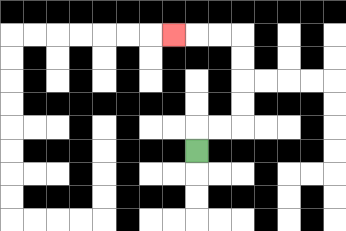{'start': '[8, 6]', 'end': '[7, 1]', 'path_directions': 'U,R,R,U,U,U,U,L,L,L', 'path_coordinates': '[[8, 6], [8, 5], [9, 5], [10, 5], [10, 4], [10, 3], [10, 2], [10, 1], [9, 1], [8, 1], [7, 1]]'}